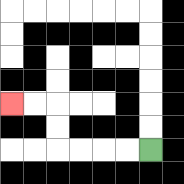{'start': '[6, 6]', 'end': '[0, 4]', 'path_directions': 'L,L,L,L,U,U,L,L', 'path_coordinates': '[[6, 6], [5, 6], [4, 6], [3, 6], [2, 6], [2, 5], [2, 4], [1, 4], [0, 4]]'}